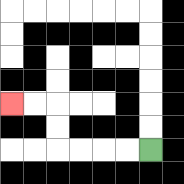{'start': '[6, 6]', 'end': '[0, 4]', 'path_directions': 'L,L,L,L,U,U,L,L', 'path_coordinates': '[[6, 6], [5, 6], [4, 6], [3, 6], [2, 6], [2, 5], [2, 4], [1, 4], [0, 4]]'}